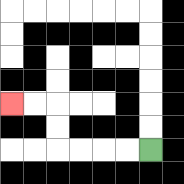{'start': '[6, 6]', 'end': '[0, 4]', 'path_directions': 'L,L,L,L,U,U,L,L', 'path_coordinates': '[[6, 6], [5, 6], [4, 6], [3, 6], [2, 6], [2, 5], [2, 4], [1, 4], [0, 4]]'}